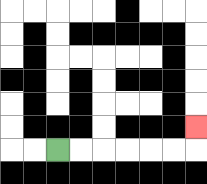{'start': '[2, 6]', 'end': '[8, 5]', 'path_directions': 'R,R,R,R,R,R,U', 'path_coordinates': '[[2, 6], [3, 6], [4, 6], [5, 6], [6, 6], [7, 6], [8, 6], [8, 5]]'}